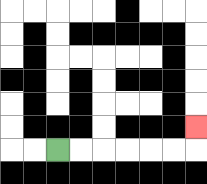{'start': '[2, 6]', 'end': '[8, 5]', 'path_directions': 'R,R,R,R,R,R,U', 'path_coordinates': '[[2, 6], [3, 6], [4, 6], [5, 6], [6, 6], [7, 6], [8, 6], [8, 5]]'}